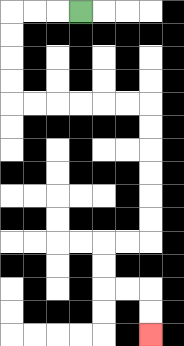{'start': '[3, 0]', 'end': '[6, 14]', 'path_directions': 'L,L,L,D,D,D,D,R,R,R,R,R,R,D,D,D,D,D,D,L,L,D,D,R,R,D,D', 'path_coordinates': '[[3, 0], [2, 0], [1, 0], [0, 0], [0, 1], [0, 2], [0, 3], [0, 4], [1, 4], [2, 4], [3, 4], [4, 4], [5, 4], [6, 4], [6, 5], [6, 6], [6, 7], [6, 8], [6, 9], [6, 10], [5, 10], [4, 10], [4, 11], [4, 12], [5, 12], [6, 12], [6, 13], [6, 14]]'}